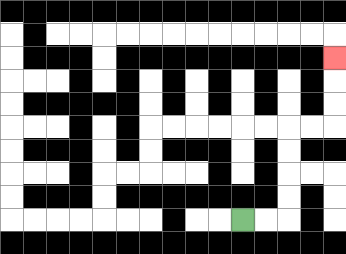{'start': '[10, 9]', 'end': '[14, 2]', 'path_directions': 'R,R,U,U,U,U,R,R,U,U,U', 'path_coordinates': '[[10, 9], [11, 9], [12, 9], [12, 8], [12, 7], [12, 6], [12, 5], [13, 5], [14, 5], [14, 4], [14, 3], [14, 2]]'}